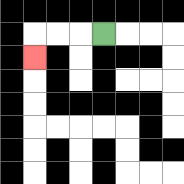{'start': '[4, 1]', 'end': '[1, 2]', 'path_directions': 'L,L,L,D', 'path_coordinates': '[[4, 1], [3, 1], [2, 1], [1, 1], [1, 2]]'}